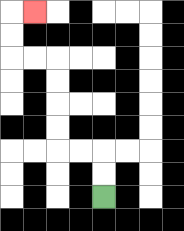{'start': '[4, 8]', 'end': '[1, 0]', 'path_directions': 'U,U,L,L,U,U,U,U,L,L,U,U,R', 'path_coordinates': '[[4, 8], [4, 7], [4, 6], [3, 6], [2, 6], [2, 5], [2, 4], [2, 3], [2, 2], [1, 2], [0, 2], [0, 1], [0, 0], [1, 0]]'}